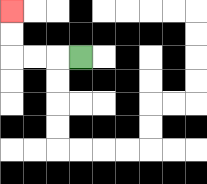{'start': '[3, 2]', 'end': '[0, 0]', 'path_directions': 'L,L,L,U,U', 'path_coordinates': '[[3, 2], [2, 2], [1, 2], [0, 2], [0, 1], [0, 0]]'}